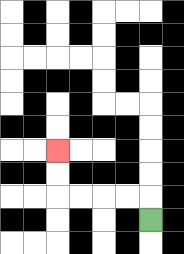{'start': '[6, 9]', 'end': '[2, 6]', 'path_directions': 'U,L,L,L,L,U,U', 'path_coordinates': '[[6, 9], [6, 8], [5, 8], [4, 8], [3, 8], [2, 8], [2, 7], [2, 6]]'}